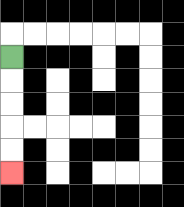{'start': '[0, 2]', 'end': '[0, 7]', 'path_directions': 'D,D,D,D,D', 'path_coordinates': '[[0, 2], [0, 3], [0, 4], [0, 5], [0, 6], [0, 7]]'}